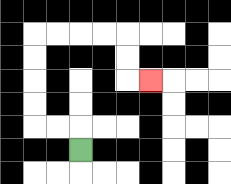{'start': '[3, 6]', 'end': '[6, 3]', 'path_directions': 'U,L,L,U,U,U,U,R,R,R,R,D,D,R', 'path_coordinates': '[[3, 6], [3, 5], [2, 5], [1, 5], [1, 4], [1, 3], [1, 2], [1, 1], [2, 1], [3, 1], [4, 1], [5, 1], [5, 2], [5, 3], [6, 3]]'}